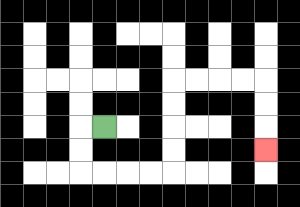{'start': '[4, 5]', 'end': '[11, 6]', 'path_directions': 'L,D,D,R,R,R,R,U,U,U,U,R,R,R,R,D,D,D', 'path_coordinates': '[[4, 5], [3, 5], [3, 6], [3, 7], [4, 7], [5, 7], [6, 7], [7, 7], [7, 6], [7, 5], [7, 4], [7, 3], [8, 3], [9, 3], [10, 3], [11, 3], [11, 4], [11, 5], [11, 6]]'}